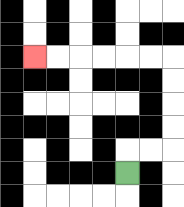{'start': '[5, 7]', 'end': '[1, 2]', 'path_directions': 'U,R,R,U,U,U,U,L,L,L,L,L,L', 'path_coordinates': '[[5, 7], [5, 6], [6, 6], [7, 6], [7, 5], [7, 4], [7, 3], [7, 2], [6, 2], [5, 2], [4, 2], [3, 2], [2, 2], [1, 2]]'}